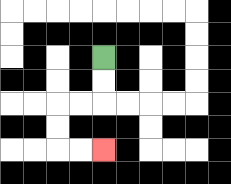{'start': '[4, 2]', 'end': '[4, 6]', 'path_directions': 'D,D,L,L,D,D,R,R', 'path_coordinates': '[[4, 2], [4, 3], [4, 4], [3, 4], [2, 4], [2, 5], [2, 6], [3, 6], [4, 6]]'}